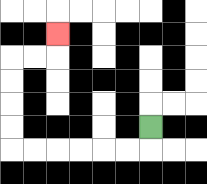{'start': '[6, 5]', 'end': '[2, 1]', 'path_directions': 'D,L,L,L,L,L,L,U,U,U,U,R,R,U', 'path_coordinates': '[[6, 5], [6, 6], [5, 6], [4, 6], [3, 6], [2, 6], [1, 6], [0, 6], [0, 5], [0, 4], [0, 3], [0, 2], [1, 2], [2, 2], [2, 1]]'}